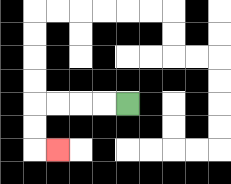{'start': '[5, 4]', 'end': '[2, 6]', 'path_directions': 'L,L,L,L,D,D,R', 'path_coordinates': '[[5, 4], [4, 4], [3, 4], [2, 4], [1, 4], [1, 5], [1, 6], [2, 6]]'}